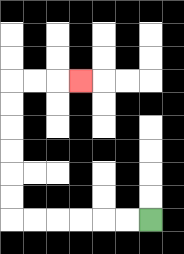{'start': '[6, 9]', 'end': '[3, 3]', 'path_directions': 'L,L,L,L,L,L,U,U,U,U,U,U,R,R,R', 'path_coordinates': '[[6, 9], [5, 9], [4, 9], [3, 9], [2, 9], [1, 9], [0, 9], [0, 8], [0, 7], [0, 6], [0, 5], [0, 4], [0, 3], [1, 3], [2, 3], [3, 3]]'}